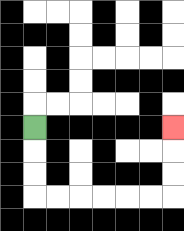{'start': '[1, 5]', 'end': '[7, 5]', 'path_directions': 'D,D,D,R,R,R,R,R,R,U,U,U', 'path_coordinates': '[[1, 5], [1, 6], [1, 7], [1, 8], [2, 8], [3, 8], [4, 8], [5, 8], [6, 8], [7, 8], [7, 7], [7, 6], [7, 5]]'}